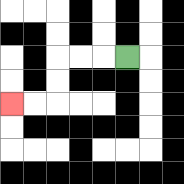{'start': '[5, 2]', 'end': '[0, 4]', 'path_directions': 'L,L,L,D,D,L,L', 'path_coordinates': '[[5, 2], [4, 2], [3, 2], [2, 2], [2, 3], [2, 4], [1, 4], [0, 4]]'}